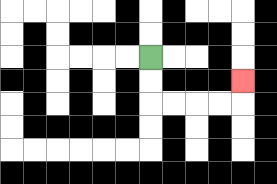{'start': '[6, 2]', 'end': '[10, 3]', 'path_directions': 'D,D,R,R,R,R,U', 'path_coordinates': '[[6, 2], [6, 3], [6, 4], [7, 4], [8, 4], [9, 4], [10, 4], [10, 3]]'}